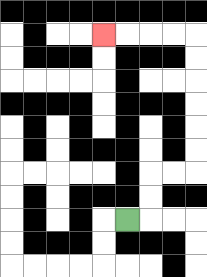{'start': '[5, 9]', 'end': '[4, 1]', 'path_directions': 'R,U,U,R,R,U,U,U,U,U,U,L,L,L,L', 'path_coordinates': '[[5, 9], [6, 9], [6, 8], [6, 7], [7, 7], [8, 7], [8, 6], [8, 5], [8, 4], [8, 3], [8, 2], [8, 1], [7, 1], [6, 1], [5, 1], [4, 1]]'}